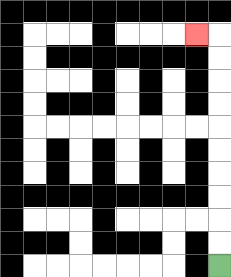{'start': '[9, 11]', 'end': '[8, 1]', 'path_directions': 'U,U,U,U,U,U,U,U,U,U,L', 'path_coordinates': '[[9, 11], [9, 10], [9, 9], [9, 8], [9, 7], [9, 6], [9, 5], [9, 4], [9, 3], [9, 2], [9, 1], [8, 1]]'}